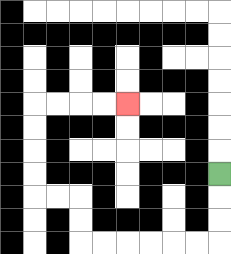{'start': '[9, 7]', 'end': '[5, 4]', 'path_directions': 'D,D,D,L,L,L,L,L,L,U,U,L,L,U,U,U,U,R,R,R,R', 'path_coordinates': '[[9, 7], [9, 8], [9, 9], [9, 10], [8, 10], [7, 10], [6, 10], [5, 10], [4, 10], [3, 10], [3, 9], [3, 8], [2, 8], [1, 8], [1, 7], [1, 6], [1, 5], [1, 4], [2, 4], [3, 4], [4, 4], [5, 4]]'}